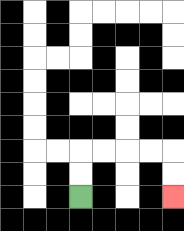{'start': '[3, 8]', 'end': '[7, 8]', 'path_directions': 'U,U,R,R,R,R,D,D', 'path_coordinates': '[[3, 8], [3, 7], [3, 6], [4, 6], [5, 6], [6, 6], [7, 6], [7, 7], [7, 8]]'}